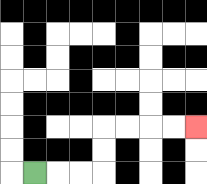{'start': '[1, 7]', 'end': '[8, 5]', 'path_directions': 'R,R,R,U,U,R,R,R,R', 'path_coordinates': '[[1, 7], [2, 7], [3, 7], [4, 7], [4, 6], [4, 5], [5, 5], [6, 5], [7, 5], [8, 5]]'}